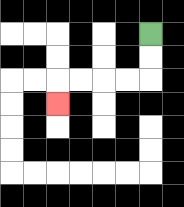{'start': '[6, 1]', 'end': '[2, 4]', 'path_directions': 'D,D,L,L,L,L,D', 'path_coordinates': '[[6, 1], [6, 2], [6, 3], [5, 3], [4, 3], [3, 3], [2, 3], [2, 4]]'}